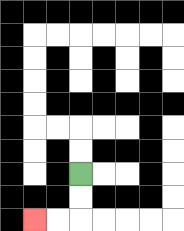{'start': '[3, 7]', 'end': '[1, 9]', 'path_directions': 'D,D,L,L', 'path_coordinates': '[[3, 7], [3, 8], [3, 9], [2, 9], [1, 9]]'}